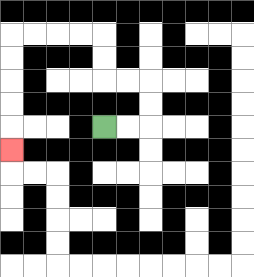{'start': '[4, 5]', 'end': '[0, 6]', 'path_directions': 'R,R,U,U,L,L,U,U,L,L,L,L,D,D,D,D,D', 'path_coordinates': '[[4, 5], [5, 5], [6, 5], [6, 4], [6, 3], [5, 3], [4, 3], [4, 2], [4, 1], [3, 1], [2, 1], [1, 1], [0, 1], [0, 2], [0, 3], [0, 4], [0, 5], [0, 6]]'}